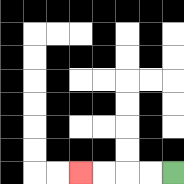{'start': '[7, 7]', 'end': '[3, 7]', 'path_directions': 'L,L,L,L', 'path_coordinates': '[[7, 7], [6, 7], [5, 7], [4, 7], [3, 7]]'}